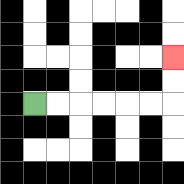{'start': '[1, 4]', 'end': '[7, 2]', 'path_directions': 'R,R,R,R,R,R,U,U', 'path_coordinates': '[[1, 4], [2, 4], [3, 4], [4, 4], [5, 4], [6, 4], [7, 4], [7, 3], [7, 2]]'}